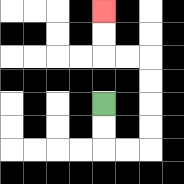{'start': '[4, 4]', 'end': '[4, 0]', 'path_directions': 'D,D,R,R,U,U,U,U,L,L,U,U', 'path_coordinates': '[[4, 4], [4, 5], [4, 6], [5, 6], [6, 6], [6, 5], [6, 4], [6, 3], [6, 2], [5, 2], [4, 2], [4, 1], [4, 0]]'}